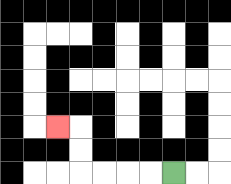{'start': '[7, 7]', 'end': '[2, 5]', 'path_directions': 'L,L,L,L,U,U,L', 'path_coordinates': '[[7, 7], [6, 7], [5, 7], [4, 7], [3, 7], [3, 6], [3, 5], [2, 5]]'}